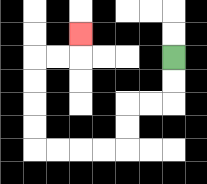{'start': '[7, 2]', 'end': '[3, 1]', 'path_directions': 'D,D,L,L,D,D,L,L,L,L,U,U,U,U,R,R,U', 'path_coordinates': '[[7, 2], [7, 3], [7, 4], [6, 4], [5, 4], [5, 5], [5, 6], [4, 6], [3, 6], [2, 6], [1, 6], [1, 5], [1, 4], [1, 3], [1, 2], [2, 2], [3, 2], [3, 1]]'}